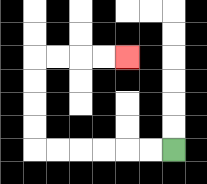{'start': '[7, 6]', 'end': '[5, 2]', 'path_directions': 'L,L,L,L,L,L,U,U,U,U,R,R,R,R', 'path_coordinates': '[[7, 6], [6, 6], [5, 6], [4, 6], [3, 6], [2, 6], [1, 6], [1, 5], [1, 4], [1, 3], [1, 2], [2, 2], [3, 2], [4, 2], [5, 2]]'}